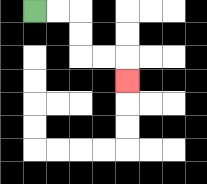{'start': '[1, 0]', 'end': '[5, 3]', 'path_directions': 'R,R,D,D,R,R,D', 'path_coordinates': '[[1, 0], [2, 0], [3, 0], [3, 1], [3, 2], [4, 2], [5, 2], [5, 3]]'}